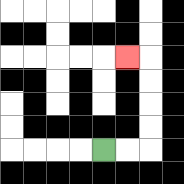{'start': '[4, 6]', 'end': '[5, 2]', 'path_directions': 'R,R,U,U,U,U,L', 'path_coordinates': '[[4, 6], [5, 6], [6, 6], [6, 5], [6, 4], [6, 3], [6, 2], [5, 2]]'}